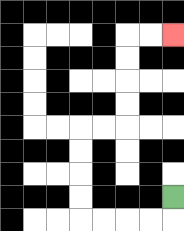{'start': '[7, 8]', 'end': '[7, 1]', 'path_directions': 'D,L,L,L,L,U,U,U,U,R,R,U,U,U,U,R,R', 'path_coordinates': '[[7, 8], [7, 9], [6, 9], [5, 9], [4, 9], [3, 9], [3, 8], [3, 7], [3, 6], [3, 5], [4, 5], [5, 5], [5, 4], [5, 3], [5, 2], [5, 1], [6, 1], [7, 1]]'}